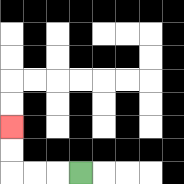{'start': '[3, 7]', 'end': '[0, 5]', 'path_directions': 'L,L,L,U,U', 'path_coordinates': '[[3, 7], [2, 7], [1, 7], [0, 7], [0, 6], [0, 5]]'}